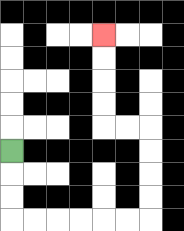{'start': '[0, 6]', 'end': '[4, 1]', 'path_directions': 'D,D,D,R,R,R,R,R,R,U,U,U,U,L,L,U,U,U,U', 'path_coordinates': '[[0, 6], [0, 7], [0, 8], [0, 9], [1, 9], [2, 9], [3, 9], [4, 9], [5, 9], [6, 9], [6, 8], [6, 7], [6, 6], [6, 5], [5, 5], [4, 5], [4, 4], [4, 3], [4, 2], [4, 1]]'}